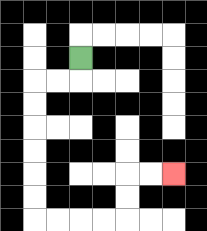{'start': '[3, 2]', 'end': '[7, 7]', 'path_directions': 'D,L,L,D,D,D,D,D,D,R,R,R,R,U,U,R,R', 'path_coordinates': '[[3, 2], [3, 3], [2, 3], [1, 3], [1, 4], [1, 5], [1, 6], [1, 7], [1, 8], [1, 9], [2, 9], [3, 9], [4, 9], [5, 9], [5, 8], [5, 7], [6, 7], [7, 7]]'}